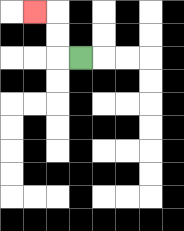{'start': '[3, 2]', 'end': '[1, 0]', 'path_directions': 'L,U,U,L', 'path_coordinates': '[[3, 2], [2, 2], [2, 1], [2, 0], [1, 0]]'}